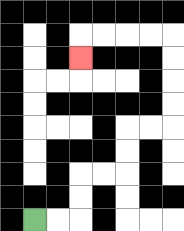{'start': '[1, 9]', 'end': '[3, 2]', 'path_directions': 'R,R,U,U,R,R,U,U,R,R,U,U,U,U,L,L,L,L,D', 'path_coordinates': '[[1, 9], [2, 9], [3, 9], [3, 8], [3, 7], [4, 7], [5, 7], [5, 6], [5, 5], [6, 5], [7, 5], [7, 4], [7, 3], [7, 2], [7, 1], [6, 1], [5, 1], [4, 1], [3, 1], [3, 2]]'}